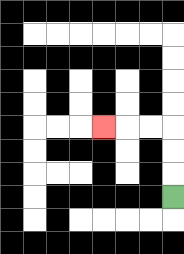{'start': '[7, 8]', 'end': '[4, 5]', 'path_directions': 'U,U,U,L,L,L', 'path_coordinates': '[[7, 8], [7, 7], [7, 6], [7, 5], [6, 5], [5, 5], [4, 5]]'}